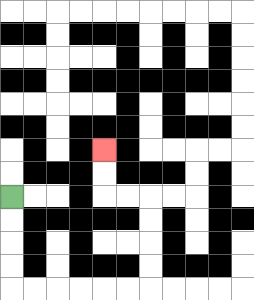{'start': '[0, 8]', 'end': '[4, 6]', 'path_directions': 'D,D,D,D,R,R,R,R,R,R,U,U,U,U,L,L,U,U', 'path_coordinates': '[[0, 8], [0, 9], [0, 10], [0, 11], [0, 12], [1, 12], [2, 12], [3, 12], [4, 12], [5, 12], [6, 12], [6, 11], [6, 10], [6, 9], [6, 8], [5, 8], [4, 8], [4, 7], [4, 6]]'}